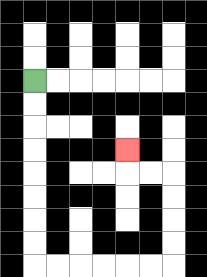{'start': '[1, 3]', 'end': '[5, 6]', 'path_directions': 'D,D,D,D,D,D,D,D,R,R,R,R,R,R,U,U,U,U,L,L,U', 'path_coordinates': '[[1, 3], [1, 4], [1, 5], [1, 6], [1, 7], [1, 8], [1, 9], [1, 10], [1, 11], [2, 11], [3, 11], [4, 11], [5, 11], [6, 11], [7, 11], [7, 10], [7, 9], [7, 8], [7, 7], [6, 7], [5, 7], [5, 6]]'}